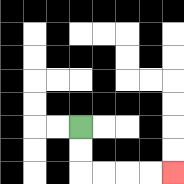{'start': '[3, 5]', 'end': '[7, 7]', 'path_directions': 'D,D,R,R,R,R', 'path_coordinates': '[[3, 5], [3, 6], [3, 7], [4, 7], [5, 7], [6, 7], [7, 7]]'}